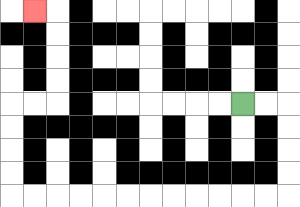{'start': '[10, 4]', 'end': '[1, 0]', 'path_directions': 'R,R,D,D,D,D,L,L,L,L,L,L,L,L,L,L,L,L,U,U,U,U,R,R,U,U,U,U,L', 'path_coordinates': '[[10, 4], [11, 4], [12, 4], [12, 5], [12, 6], [12, 7], [12, 8], [11, 8], [10, 8], [9, 8], [8, 8], [7, 8], [6, 8], [5, 8], [4, 8], [3, 8], [2, 8], [1, 8], [0, 8], [0, 7], [0, 6], [0, 5], [0, 4], [1, 4], [2, 4], [2, 3], [2, 2], [2, 1], [2, 0], [1, 0]]'}